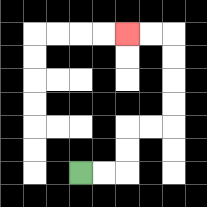{'start': '[3, 7]', 'end': '[5, 1]', 'path_directions': 'R,R,U,U,R,R,U,U,U,U,L,L', 'path_coordinates': '[[3, 7], [4, 7], [5, 7], [5, 6], [5, 5], [6, 5], [7, 5], [7, 4], [7, 3], [7, 2], [7, 1], [6, 1], [5, 1]]'}